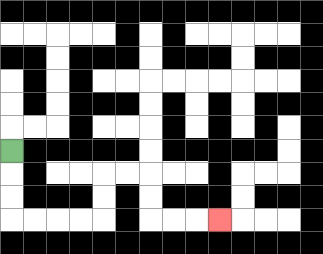{'start': '[0, 6]', 'end': '[9, 9]', 'path_directions': 'D,D,D,R,R,R,R,U,U,R,R,D,D,R,R,R', 'path_coordinates': '[[0, 6], [0, 7], [0, 8], [0, 9], [1, 9], [2, 9], [3, 9], [4, 9], [4, 8], [4, 7], [5, 7], [6, 7], [6, 8], [6, 9], [7, 9], [8, 9], [9, 9]]'}